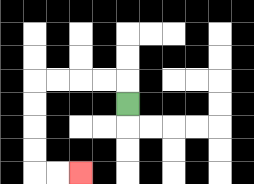{'start': '[5, 4]', 'end': '[3, 7]', 'path_directions': 'U,L,L,L,L,D,D,D,D,R,R', 'path_coordinates': '[[5, 4], [5, 3], [4, 3], [3, 3], [2, 3], [1, 3], [1, 4], [1, 5], [1, 6], [1, 7], [2, 7], [3, 7]]'}